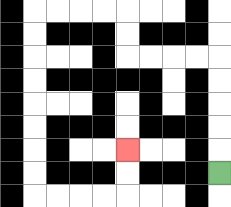{'start': '[9, 7]', 'end': '[5, 6]', 'path_directions': 'U,U,U,U,U,L,L,L,L,U,U,L,L,L,L,D,D,D,D,D,D,D,D,R,R,R,R,U,U', 'path_coordinates': '[[9, 7], [9, 6], [9, 5], [9, 4], [9, 3], [9, 2], [8, 2], [7, 2], [6, 2], [5, 2], [5, 1], [5, 0], [4, 0], [3, 0], [2, 0], [1, 0], [1, 1], [1, 2], [1, 3], [1, 4], [1, 5], [1, 6], [1, 7], [1, 8], [2, 8], [3, 8], [4, 8], [5, 8], [5, 7], [5, 6]]'}